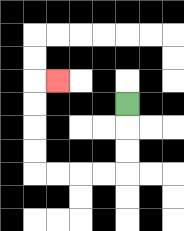{'start': '[5, 4]', 'end': '[2, 3]', 'path_directions': 'D,D,D,L,L,L,L,U,U,U,U,R', 'path_coordinates': '[[5, 4], [5, 5], [5, 6], [5, 7], [4, 7], [3, 7], [2, 7], [1, 7], [1, 6], [1, 5], [1, 4], [1, 3], [2, 3]]'}